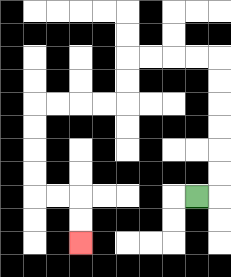{'start': '[8, 8]', 'end': '[3, 10]', 'path_directions': 'R,U,U,U,U,U,U,L,L,L,L,D,D,L,L,L,L,D,D,D,D,R,R,D,D', 'path_coordinates': '[[8, 8], [9, 8], [9, 7], [9, 6], [9, 5], [9, 4], [9, 3], [9, 2], [8, 2], [7, 2], [6, 2], [5, 2], [5, 3], [5, 4], [4, 4], [3, 4], [2, 4], [1, 4], [1, 5], [1, 6], [1, 7], [1, 8], [2, 8], [3, 8], [3, 9], [3, 10]]'}